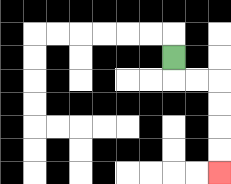{'start': '[7, 2]', 'end': '[9, 7]', 'path_directions': 'D,R,R,D,D,D,D', 'path_coordinates': '[[7, 2], [7, 3], [8, 3], [9, 3], [9, 4], [9, 5], [9, 6], [9, 7]]'}